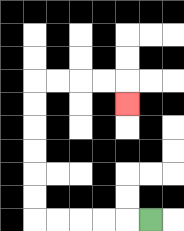{'start': '[6, 9]', 'end': '[5, 4]', 'path_directions': 'L,L,L,L,L,U,U,U,U,U,U,R,R,R,R,D', 'path_coordinates': '[[6, 9], [5, 9], [4, 9], [3, 9], [2, 9], [1, 9], [1, 8], [1, 7], [1, 6], [1, 5], [1, 4], [1, 3], [2, 3], [3, 3], [4, 3], [5, 3], [5, 4]]'}